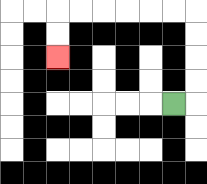{'start': '[7, 4]', 'end': '[2, 2]', 'path_directions': 'R,U,U,U,U,L,L,L,L,L,L,D,D', 'path_coordinates': '[[7, 4], [8, 4], [8, 3], [8, 2], [8, 1], [8, 0], [7, 0], [6, 0], [5, 0], [4, 0], [3, 0], [2, 0], [2, 1], [2, 2]]'}